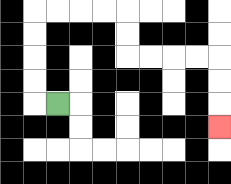{'start': '[2, 4]', 'end': '[9, 5]', 'path_directions': 'L,U,U,U,U,R,R,R,R,D,D,R,R,R,R,D,D,D', 'path_coordinates': '[[2, 4], [1, 4], [1, 3], [1, 2], [1, 1], [1, 0], [2, 0], [3, 0], [4, 0], [5, 0], [5, 1], [5, 2], [6, 2], [7, 2], [8, 2], [9, 2], [9, 3], [9, 4], [9, 5]]'}